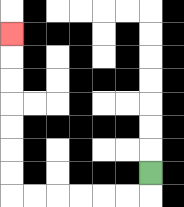{'start': '[6, 7]', 'end': '[0, 1]', 'path_directions': 'D,L,L,L,L,L,L,U,U,U,U,U,U,U', 'path_coordinates': '[[6, 7], [6, 8], [5, 8], [4, 8], [3, 8], [2, 8], [1, 8], [0, 8], [0, 7], [0, 6], [0, 5], [0, 4], [0, 3], [0, 2], [0, 1]]'}